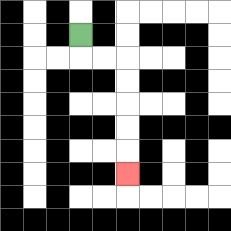{'start': '[3, 1]', 'end': '[5, 7]', 'path_directions': 'D,R,R,D,D,D,D,D', 'path_coordinates': '[[3, 1], [3, 2], [4, 2], [5, 2], [5, 3], [5, 4], [5, 5], [5, 6], [5, 7]]'}